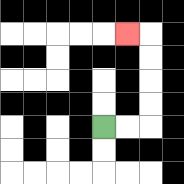{'start': '[4, 5]', 'end': '[5, 1]', 'path_directions': 'R,R,U,U,U,U,L', 'path_coordinates': '[[4, 5], [5, 5], [6, 5], [6, 4], [6, 3], [6, 2], [6, 1], [5, 1]]'}